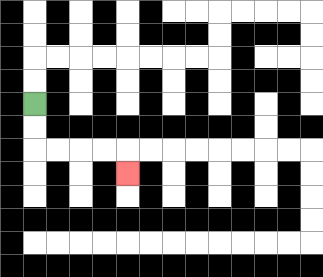{'start': '[1, 4]', 'end': '[5, 7]', 'path_directions': 'D,D,R,R,R,R,D', 'path_coordinates': '[[1, 4], [1, 5], [1, 6], [2, 6], [3, 6], [4, 6], [5, 6], [5, 7]]'}